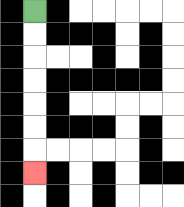{'start': '[1, 0]', 'end': '[1, 7]', 'path_directions': 'D,D,D,D,D,D,D', 'path_coordinates': '[[1, 0], [1, 1], [1, 2], [1, 3], [1, 4], [1, 5], [1, 6], [1, 7]]'}